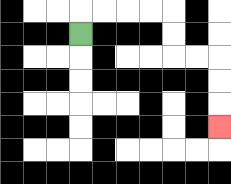{'start': '[3, 1]', 'end': '[9, 5]', 'path_directions': 'U,R,R,R,R,D,D,R,R,D,D,D', 'path_coordinates': '[[3, 1], [3, 0], [4, 0], [5, 0], [6, 0], [7, 0], [7, 1], [7, 2], [8, 2], [9, 2], [9, 3], [9, 4], [9, 5]]'}